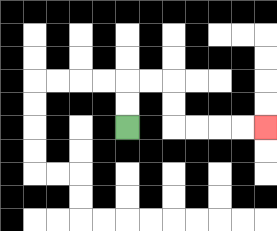{'start': '[5, 5]', 'end': '[11, 5]', 'path_directions': 'U,U,R,R,D,D,R,R,R,R', 'path_coordinates': '[[5, 5], [5, 4], [5, 3], [6, 3], [7, 3], [7, 4], [7, 5], [8, 5], [9, 5], [10, 5], [11, 5]]'}